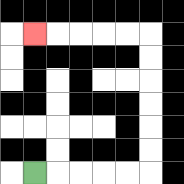{'start': '[1, 7]', 'end': '[1, 1]', 'path_directions': 'R,R,R,R,R,U,U,U,U,U,U,L,L,L,L,L', 'path_coordinates': '[[1, 7], [2, 7], [3, 7], [4, 7], [5, 7], [6, 7], [6, 6], [6, 5], [6, 4], [6, 3], [6, 2], [6, 1], [5, 1], [4, 1], [3, 1], [2, 1], [1, 1]]'}